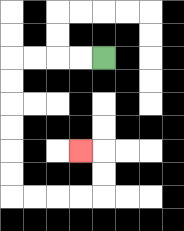{'start': '[4, 2]', 'end': '[3, 6]', 'path_directions': 'L,L,L,L,D,D,D,D,D,D,R,R,R,R,U,U,L', 'path_coordinates': '[[4, 2], [3, 2], [2, 2], [1, 2], [0, 2], [0, 3], [0, 4], [0, 5], [0, 6], [0, 7], [0, 8], [1, 8], [2, 8], [3, 8], [4, 8], [4, 7], [4, 6], [3, 6]]'}